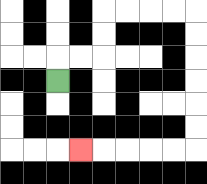{'start': '[2, 3]', 'end': '[3, 6]', 'path_directions': 'U,R,R,U,U,R,R,R,R,D,D,D,D,D,D,L,L,L,L,L', 'path_coordinates': '[[2, 3], [2, 2], [3, 2], [4, 2], [4, 1], [4, 0], [5, 0], [6, 0], [7, 0], [8, 0], [8, 1], [8, 2], [8, 3], [8, 4], [8, 5], [8, 6], [7, 6], [6, 6], [5, 6], [4, 6], [3, 6]]'}